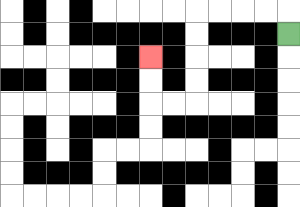{'start': '[12, 1]', 'end': '[6, 2]', 'path_directions': 'U,L,L,L,L,D,D,D,D,L,L,U,U', 'path_coordinates': '[[12, 1], [12, 0], [11, 0], [10, 0], [9, 0], [8, 0], [8, 1], [8, 2], [8, 3], [8, 4], [7, 4], [6, 4], [6, 3], [6, 2]]'}